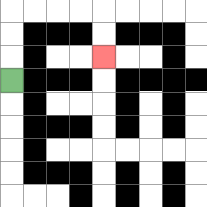{'start': '[0, 3]', 'end': '[4, 2]', 'path_directions': 'U,U,U,R,R,R,R,D,D', 'path_coordinates': '[[0, 3], [0, 2], [0, 1], [0, 0], [1, 0], [2, 0], [3, 0], [4, 0], [4, 1], [4, 2]]'}